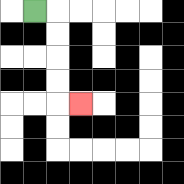{'start': '[1, 0]', 'end': '[3, 4]', 'path_directions': 'R,D,D,D,D,R', 'path_coordinates': '[[1, 0], [2, 0], [2, 1], [2, 2], [2, 3], [2, 4], [3, 4]]'}